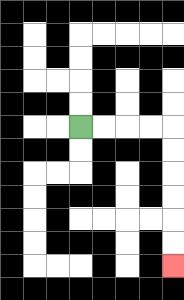{'start': '[3, 5]', 'end': '[7, 11]', 'path_directions': 'R,R,R,R,D,D,D,D,D,D', 'path_coordinates': '[[3, 5], [4, 5], [5, 5], [6, 5], [7, 5], [7, 6], [7, 7], [7, 8], [7, 9], [7, 10], [7, 11]]'}